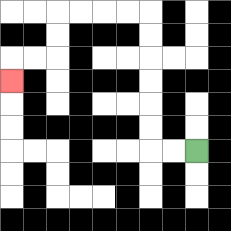{'start': '[8, 6]', 'end': '[0, 3]', 'path_directions': 'L,L,U,U,U,U,U,U,L,L,L,L,D,D,L,L,D', 'path_coordinates': '[[8, 6], [7, 6], [6, 6], [6, 5], [6, 4], [6, 3], [6, 2], [6, 1], [6, 0], [5, 0], [4, 0], [3, 0], [2, 0], [2, 1], [2, 2], [1, 2], [0, 2], [0, 3]]'}